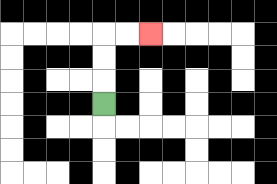{'start': '[4, 4]', 'end': '[6, 1]', 'path_directions': 'U,U,U,R,R', 'path_coordinates': '[[4, 4], [4, 3], [4, 2], [4, 1], [5, 1], [6, 1]]'}